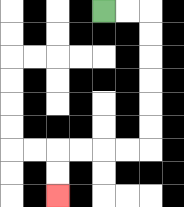{'start': '[4, 0]', 'end': '[2, 8]', 'path_directions': 'R,R,D,D,D,D,D,D,L,L,L,L,D,D', 'path_coordinates': '[[4, 0], [5, 0], [6, 0], [6, 1], [6, 2], [6, 3], [6, 4], [6, 5], [6, 6], [5, 6], [4, 6], [3, 6], [2, 6], [2, 7], [2, 8]]'}